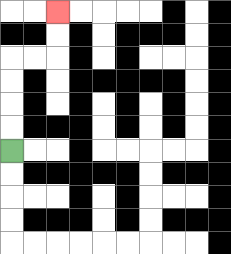{'start': '[0, 6]', 'end': '[2, 0]', 'path_directions': 'U,U,U,U,R,R,U,U', 'path_coordinates': '[[0, 6], [0, 5], [0, 4], [0, 3], [0, 2], [1, 2], [2, 2], [2, 1], [2, 0]]'}